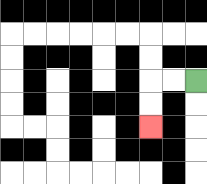{'start': '[8, 3]', 'end': '[6, 5]', 'path_directions': 'L,L,D,D', 'path_coordinates': '[[8, 3], [7, 3], [6, 3], [6, 4], [6, 5]]'}